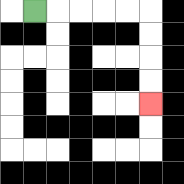{'start': '[1, 0]', 'end': '[6, 4]', 'path_directions': 'R,R,R,R,R,D,D,D,D', 'path_coordinates': '[[1, 0], [2, 0], [3, 0], [4, 0], [5, 0], [6, 0], [6, 1], [6, 2], [6, 3], [6, 4]]'}